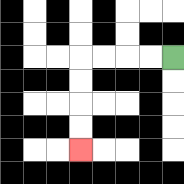{'start': '[7, 2]', 'end': '[3, 6]', 'path_directions': 'L,L,L,L,D,D,D,D', 'path_coordinates': '[[7, 2], [6, 2], [5, 2], [4, 2], [3, 2], [3, 3], [3, 4], [3, 5], [3, 6]]'}